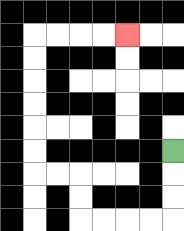{'start': '[7, 6]', 'end': '[5, 1]', 'path_directions': 'D,D,D,L,L,L,L,U,U,L,L,U,U,U,U,U,U,R,R,R,R', 'path_coordinates': '[[7, 6], [7, 7], [7, 8], [7, 9], [6, 9], [5, 9], [4, 9], [3, 9], [3, 8], [3, 7], [2, 7], [1, 7], [1, 6], [1, 5], [1, 4], [1, 3], [1, 2], [1, 1], [2, 1], [3, 1], [4, 1], [5, 1]]'}